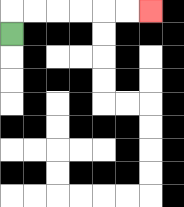{'start': '[0, 1]', 'end': '[6, 0]', 'path_directions': 'U,R,R,R,R,R,R', 'path_coordinates': '[[0, 1], [0, 0], [1, 0], [2, 0], [3, 0], [4, 0], [5, 0], [6, 0]]'}